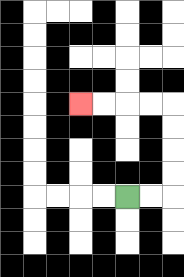{'start': '[5, 8]', 'end': '[3, 4]', 'path_directions': 'R,R,U,U,U,U,L,L,L,L', 'path_coordinates': '[[5, 8], [6, 8], [7, 8], [7, 7], [7, 6], [7, 5], [7, 4], [6, 4], [5, 4], [4, 4], [3, 4]]'}